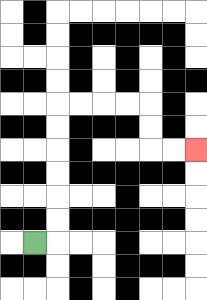{'start': '[1, 10]', 'end': '[8, 6]', 'path_directions': 'R,U,U,U,U,U,U,R,R,R,R,D,D,R,R', 'path_coordinates': '[[1, 10], [2, 10], [2, 9], [2, 8], [2, 7], [2, 6], [2, 5], [2, 4], [3, 4], [4, 4], [5, 4], [6, 4], [6, 5], [6, 6], [7, 6], [8, 6]]'}